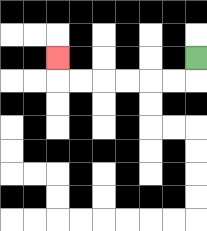{'start': '[8, 2]', 'end': '[2, 2]', 'path_directions': 'D,L,L,L,L,L,L,U', 'path_coordinates': '[[8, 2], [8, 3], [7, 3], [6, 3], [5, 3], [4, 3], [3, 3], [2, 3], [2, 2]]'}